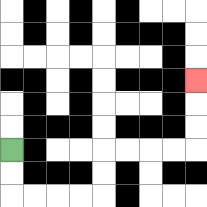{'start': '[0, 6]', 'end': '[8, 3]', 'path_directions': 'D,D,R,R,R,R,U,U,R,R,R,R,U,U,U', 'path_coordinates': '[[0, 6], [0, 7], [0, 8], [1, 8], [2, 8], [3, 8], [4, 8], [4, 7], [4, 6], [5, 6], [6, 6], [7, 6], [8, 6], [8, 5], [8, 4], [8, 3]]'}